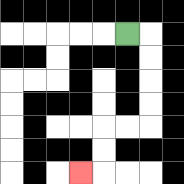{'start': '[5, 1]', 'end': '[3, 7]', 'path_directions': 'R,D,D,D,D,L,L,D,D,L', 'path_coordinates': '[[5, 1], [6, 1], [6, 2], [6, 3], [6, 4], [6, 5], [5, 5], [4, 5], [4, 6], [4, 7], [3, 7]]'}